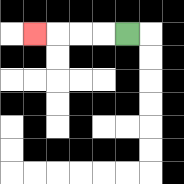{'start': '[5, 1]', 'end': '[1, 1]', 'path_directions': 'L,L,L,L', 'path_coordinates': '[[5, 1], [4, 1], [3, 1], [2, 1], [1, 1]]'}